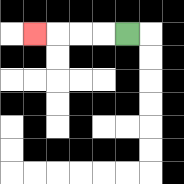{'start': '[5, 1]', 'end': '[1, 1]', 'path_directions': 'L,L,L,L', 'path_coordinates': '[[5, 1], [4, 1], [3, 1], [2, 1], [1, 1]]'}